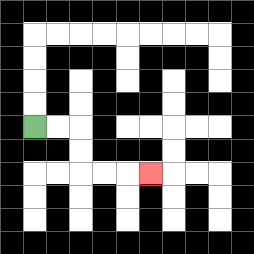{'start': '[1, 5]', 'end': '[6, 7]', 'path_directions': 'R,R,D,D,R,R,R', 'path_coordinates': '[[1, 5], [2, 5], [3, 5], [3, 6], [3, 7], [4, 7], [5, 7], [6, 7]]'}